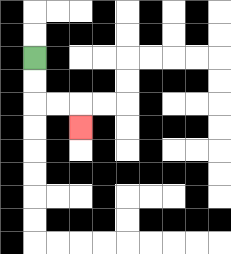{'start': '[1, 2]', 'end': '[3, 5]', 'path_directions': 'D,D,R,R,D', 'path_coordinates': '[[1, 2], [1, 3], [1, 4], [2, 4], [3, 4], [3, 5]]'}